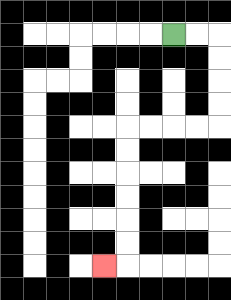{'start': '[7, 1]', 'end': '[4, 11]', 'path_directions': 'R,R,D,D,D,D,L,L,L,L,D,D,D,D,D,D,L', 'path_coordinates': '[[7, 1], [8, 1], [9, 1], [9, 2], [9, 3], [9, 4], [9, 5], [8, 5], [7, 5], [6, 5], [5, 5], [5, 6], [5, 7], [5, 8], [5, 9], [5, 10], [5, 11], [4, 11]]'}